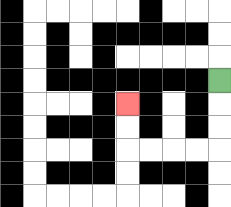{'start': '[9, 3]', 'end': '[5, 4]', 'path_directions': 'D,D,D,L,L,L,L,U,U', 'path_coordinates': '[[9, 3], [9, 4], [9, 5], [9, 6], [8, 6], [7, 6], [6, 6], [5, 6], [5, 5], [5, 4]]'}